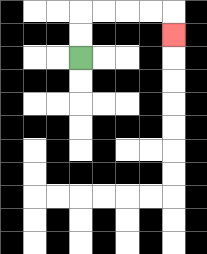{'start': '[3, 2]', 'end': '[7, 1]', 'path_directions': 'U,U,R,R,R,R,D', 'path_coordinates': '[[3, 2], [3, 1], [3, 0], [4, 0], [5, 0], [6, 0], [7, 0], [7, 1]]'}